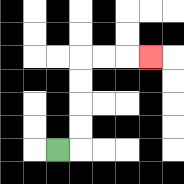{'start': '[2, 6]', 'end': '[6, 2]', 'path_directions': 'R,U,U,U,U,R,R,R', 'path_coordinates': '[[2, 6], [3, 6], [3, 5], [3, 4], [3, 3], [3, 2], [4, 2], [5, 2], [6, 2]]'}